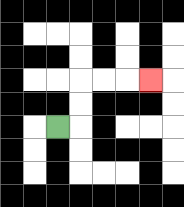{'start': '[2, 5]', 'end': '[6, 3]', 'path_directions': 'R,U,U,R,R,R', 'path_coordinates': '[[2, 5], [3, 5], [3, 4], [3, 3], [4, 3], [5, 3], [6, 3]]'}